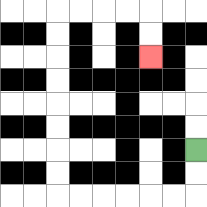{'start': '[8, 6]', 'end': '[6, 2]', 'path_directions': 'D,D,L,L,L,L,L,L,U,U,U,U,U,U,U,U,R,R,R,R,D,D', 'path_coordinates': '[[8, 6], [8, 7], [8, 8], [7, 8], [6, 8], [5, 8], [4, 8], [3, 8], [2, 8], [2, 7], [2, 6], [2, 5], [2, 4], [2, 3], [2, 2], [2, 1], [2, 0], [3, 0], [4, 0], [5, 0], [6, 0], [6, 1], [6, 2]]'}